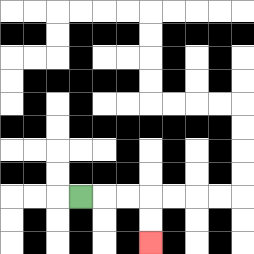{'start': '[3, 8]', 'end': '[6, 10]', 'path_directions': 'R,R,R,D,D', 'path_coordinates': '[[3, 8], [4, 8], [5, 8], [6, 8], [6, 9], [6, 10]]'}